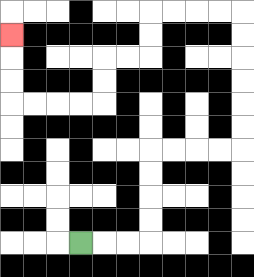{'start': '[3, 10]', 'end': '[0, 1]', 'path_directions': 'R,R,R,U,U,U,U,R,R,R,R,U,U,U,U,U,U,L,L,L,L,D,D,L,L,D,D,L,L,L,L,U,U,U', 'path_coordinates': '[[3, 10], [4, 10], [5, 10], [6, 10], [6, 9], [6, 8], [6, 7], [6, 6], [7, 6], [8, 6], [9, 6], [10, 6], [10, 5], [10, 4], [10, 3], [10, 2], [10, 1], [10, 0], [9, 0], [8, 0], [7, 0], [6, 0], [6, 1], [6, 2], [5, 2], [4, 2], [4, 3], [4, 4], [3, 4], [2, 4], [1, 4], [0, 4], [0, 3], [0, 2], [0, 1]]'}